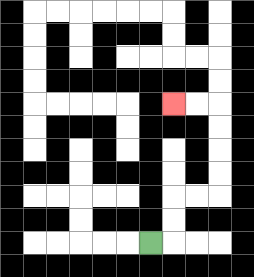{'start': '[6, 10]', 'end': '[7, 4]', 'path_directions': 'R,U,U,R,R,U,U,U,U,L,L', 'path_coordinates': '[[6, 10], [7, 10], [7, 9], [7, 8], [8, 8], [9, 8], [9, 7], [9, 6], [9, 5], [9, 4], [8, 4], [7, 4]]'}